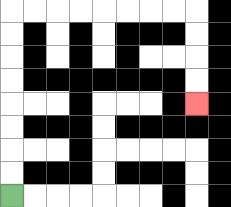{'start': '[0, 8]', 'end': '[8, 4]', 'path_directions': 'U,U,U,U,U,U,U,U,R,R,R,R,R,R,R,R,D,D,D,D', 'path_coordinates': '[[0, 8], [0, 7], [0, 6], [0, 5], [0, 4], [0, 3], [0, 2], [0, 1], [0, 0], [1, 0], [2, 0], [3, 0], [4, 0], [5, 0], [6, 0], [7, 0], [8, 0], [8, 1], [8, 2], [8, 3], [8, 4]]'}